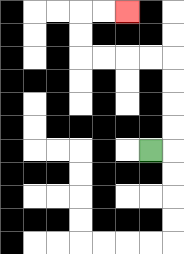{'start': '[6, 6]', 'end': '[5, 0]', 'path_directions': 'R,U,U,U,U,L,L,L,L,U,U,R,R', 'path_coordinates': '[[6, 6], [7, 6], [7, 5], [7, 4], [7, 3], [7, 2], [6, 2], [5, 2], [4, 2], [3, 2], [3, 1], [3, 0], [4, 0], [5, 0]]'}